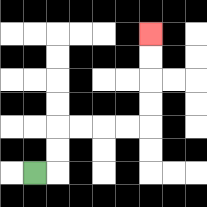{'start': '[1, 7]', 'end': '[6, 1]', 'path_directions': 'R,U,U,R,R,R,R,U,U,U,U', 'path_coordinates': '[[1, 7], [2, 7], [2, 6], [2, 5], [3, 5], [4, 5], [5, 5], [6, 5], [6, 4], [6, 3], [6, 2], [6, 1]]'}